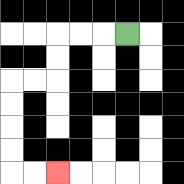{'start': '[5, 1]', 'end': '[2, 7]', 'path_directions': 'L,L,L,D,D,L,L,D,D,D,D,R,R', 'path_coordinates': '[[5, 1], [4, 1], [3, 1], [2, 1], [2, 2], [2, 3], [1, 3], [0, 3], [0, 4], [0, 5], [0, 6], [0, 7], [1, 7], [2, 7]]'}